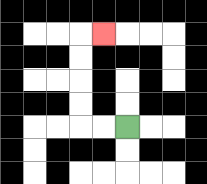{'start': '[5, 5]', 'end': '[4, 1]', 'path_directions': 'L,L,U,U,U,U,R', 'path_coordinates': '[[5, 5], [4, 5], [3, 5], [3, 4], [3, 3], [3, 2], [3, 1], [4, 1]]'}